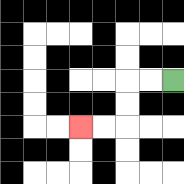{'start': '[7, 3]', 'end': '[3, 5]', 'path_directions': 'L,L,D,D,L,L', 'path_coordinates': '[[7, 3], [6, 3], [5, 3], [5, 4], [5, 5], [4, 5], [3, 5]]'}